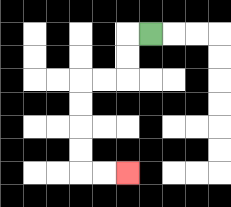{'start': '[6, 1]', 'end': '[5, 7]', 'path_directions': 'L,D,D,L,L,D,D,D,D,R,R', 'path_coordinates': '[[6, 1], [5, 1], [5, 2], [5, 3], [4, 3], [3, 3], [3, 4], [3, 5], [3, 6], [3, 7], [4, 7], [5, 7]]'}